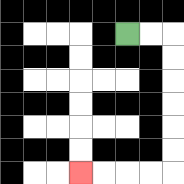{'start': '[5, 1]', 'end': '[3, 7]', 'path_directions': 'R,R,D,D,D,D,D,D,L,L,L,L', 'path_coordinates': '[[5, 1], [6, 1], [7, 1], [7, 2], [7, 3], [7, 4], [7, 5], [7, 6], [7, 7], [6, 7], [5, 7], [4, 7], [3, 7]]'}